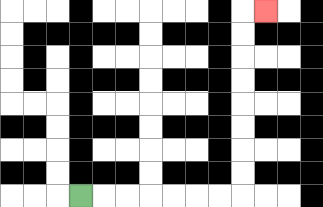{'start': '[3, 8]', 'end': '[11, 0]', 'path_directions': 'R,R,R,R,R,R,R,U,U,U,U,U,U,U,U,R', 'path_coordinates': '[[3, 8], [4, 8], [5, 8], [6, 8], [7, 8], [8, 8], [9, 8], [10, 8], [10, 7], [10, 6], [10, 5], [10, 4], [10, 3], [10, 2], [10, 1], [10, 0], [11, 0]]'}